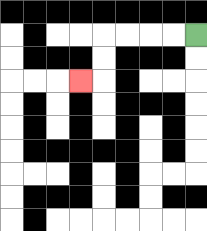{'start': '[8, 1]', 'end': '[3, 3]', 'path_directions': 'L,L,L,L,D,D,L', 'path_coordinates': '[[8, 1], [7, 1], [6, 1], [5, 1], [4, 1], [4, 2], [4, 3], [3, 3]]'}